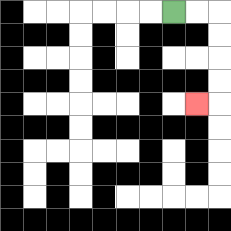{'start': '[7, 0]', 'end': '[8, 4]', 'path_directions': 'R,R,D,D,D,D,L', 'path_coordinates': '[[7, 0], [8, 0], [9, 0], [9, 1], [9, 2], [9, 3], [9, 4], [8, 4]]'}